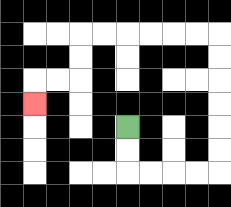{'start': '[5, 5]', 'end': '[1, 4]', 'path_directions': 'D,D,R,R,R,R,U,U,U,U,U,U,L,L,L,L,L,L,D,D,L,L,D', 'path_coordinates': '[[5, 5], [5, 6], [5, 7], [6, 7], [7, 7], [8, 7], [9, 7], [9, 6], [9, 5], [9, 4], [9, 3], [9, 2], [9, 1], [8, 1], [7, 1], [6, 1], [5, 1], [4, 1], [3, 1], [3, 2], [3, 3], [2, 3], [1, 3], [1, 4]]'}